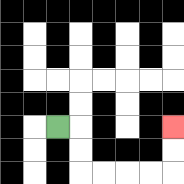{'start': '[2, 5]', 'end': '[7, 5]', 'path_directions': 'R,D,D,R,R,R,R,U,U', 'path_coordinates': '[[2, 5], [3, 5], [3, 6], [3, 7], [4, 7], [5, 7], [6, 7], [7, 7], [7, 6], [7, 5]]'}